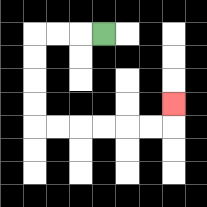{'start': '[4, 1]', 'end': '[7, 4]', 'path_directions': 'L,L,L,D,D,D,D,R,R,R,R,R,R,U', 'path_coordinates': '[[4, 1], [3, 1], [2, 1], [1, 1], [1, 2], [1, 3], [1, 4], [1, 5], [2, 5], [3, 5], [4, 5], [5, 5], [6, 5], [7, 5], [7, 4]]'}